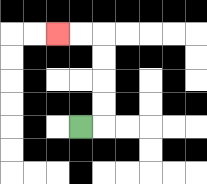{'start': '[3, 5]', 'end': '[2, 1]', 'path_directions': 'R,U,U,U,U,L,L', 'path_coordinates': '[[3, 5], [4, 5], [4, 4], [4, 3], [4, 2], [4, 1], [3, 1], [2, 1]]'}